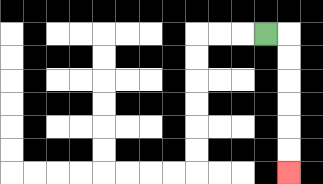{'start': '[11, 1]', 'end': '[12, 7]', 'path_directions': 'R,D,D,D,D,D,D', 'path_coordinates': '[[11, 1], [12, 1], [12, 2], [12, 3], [12, 4], [12, 5], [12, 6], [12, 7]]'}